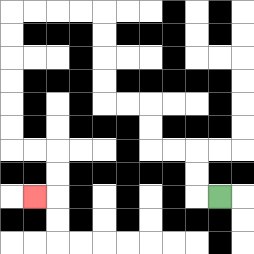{'start': '[9, 8]', 'end': '[1, 8]', 'path_directions': 'L,U,U,L,L,U,U,L,L,U,U,U,U,L,L,L,L,D,D,D,D,D,D,R,R,D,D,L', 'path_coordinates': '[[9, 8], [8, 8], [8, 7], [8, 6], [7, 6], [6, 6], [6, 5], [6, 4], [5, 4], [4, 4], [4, 3], [4, 2], [4, 1], [4, 0], [3, 0], [2, 0], [1, 0], [0, 0], [0, 1], [0, 2], [0, 3], [0, 4], [0, 5], [0, 6], [1, 6], [2, 6], [2, 7], [2, 8], [1, 8]]'}